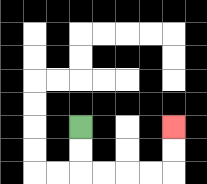{'start': '[3, 5]', 'end': '[7, 5]', 'path_directions': 'D,D,R,R,R,R,U,U', 'path_coordinates': '[[3, 5], [3, 6], [3, 7], [4, 7], [5, 7], [6, 7], [7, 7], [7, 6], [7, 5]]'}